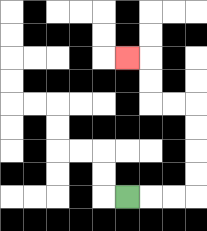{'start': '[5, 8]', 'end': '[5, 2]', 'path_directions': 'R,R,R,U,U,U,U,L,L,U,U,L', 'path_coordinates': '[[5, 8], [6, 8], [7, 8], [8, 8], [8, 7], [8, 6], [8, 5], [8, 4], [7, 4], [6, 4], [6, 3], [6, 2], [5, 2]]'}